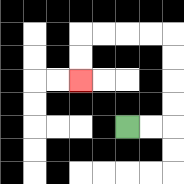{'start': '[5, 5]', 'end': '[3, 3]', 'path_directions': 'R,R,U,U,U,U,L,L,L,L,D,D', 'path_coordinates': '[[5, 5], [6, 5], [7, 5], [7, 4], [7, 3], [7, 2], [7, 1], [6, 1], [5, 1], [4, 1], [3, 1], [3, 2], [3, 3]]'}